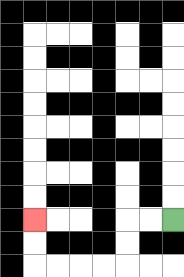{'start': '[7, 9]', 'end': '[1, 9]', 'path_directions': 'L,L,D,D,L,L,L,L,U,U', 'path_coordinates': '[[7, 9], [6, 9], [5, 9], [5, 10], [5, 11], [4, 11], [3, 11], [2, 11], [1, 11], [1, 10], [1, 9]]'}